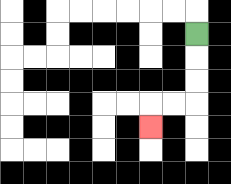{'start': '[8, 1]', 'end': '[6, 5]', 'path_directions': 'D,D,D,L,L,D', 'path_coordinates': '[[8, 1], [8, 2], [8, 3], [8, 4], [7, 4], [6, 4], [6, 5]]'}